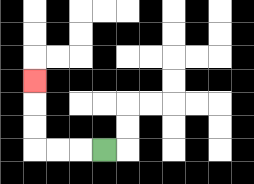{'start': '[4, 6]', 'end': '[1, 3]', 'path_directions': 'L,L,L,U,U,U', 'path_coordinates': '[[4, 6], [3, 6], [2, 6], [1, 6], [1, 5], [1, 4], [1, 3]]'}